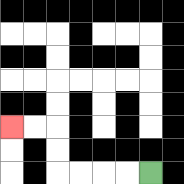{'start': '[6, 7]', 'end': '[0, 5]', 'path_directions': 'L,L,L,L,U,U,L,L', 'path_coordinates': '[[6, 7], [5, 7], [4, 7], [3, 7], [2, 7], [2, 6], [2, 5], [1, 5], [0, 5]]'}